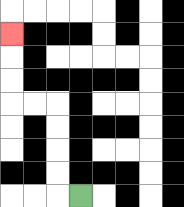{'start': '[3, 8]', 'end': '[0, 1]', 'path_directions': 'L,U,U,U,U,L,L,U,U,U', 'path_coordinates': '[[3, 8], [2, 8], [2, 7], [2, 6], [2, 5], [2, 4], [1, 4], [0, 4], [0, 3], [0, 2], [0, 1]]'}